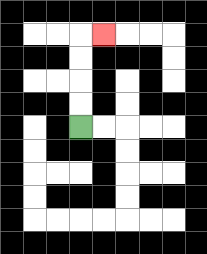{'start': '[3, 5]', 'end': '[4, 1]', 'path_directions': 'U,U,U,U,R', 'path_coordinates': '[[3, 5], [3, 4], [3, 3], [3, 2], [3, 1], [4, 1]]'}